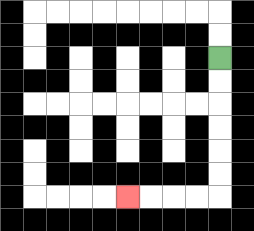{'start': '[9, 2]', 'end': '[5, 8]', 'path_directions': 'D,D,D,D,D,D,L,L,L,L', 'path_coordinates': '[[9, 2], [9, 3], [9, 4], [9, 5], [9, 6], [9, 7], [9, 8], [8, 8], [7, 8], [6, 8], [5, 8]]'}